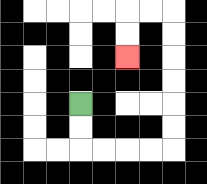{'start': '[3, 4]', 'end': '[5, 2]', 'path_directions': 'D,D,R,R,R,R,U,U,U,U,U,U,L,L,D,D', 'path_coordinates': '[[3, 4], [3, 5], [3, 6], [4, 6], [5, 6], [6, 6], [7, 6], [7, 5], [7, 4], [7, 3], [7, 2], [7, 1], [7, 0], [6, 0], [5, 0], [5, 1], [5, 2]]'}